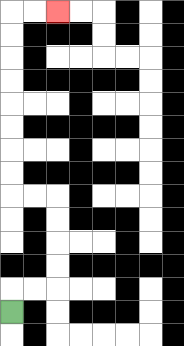{'start': '[0, 13]', 'end': '[2, 0]', 'path_directions': 'U,R,R,U,U,U,U,L,L,U,U,U,U,U,U,U,U,R,R', 'path_coordinates': '[[0, 13], [0, 12], [1, 12], [2, 12], [2, 11], [2, 10], [2, 9], [2, 8], [1, 8], [0, 8], [0, 7], [0, 6], [0, 5], [0, 4], [0, 3], [0, 2], [0, 1], [0, 0], [1, 0], [2, 0]]'}